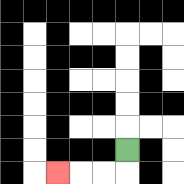{'start': '[5, 6]', 'end': '[2, 7]', 'path_directions': 'D,L,L,L', 'path_coordinates': '[[5, 6], [5, 7], [4, 7], [3, 7], [2, 7]]'}